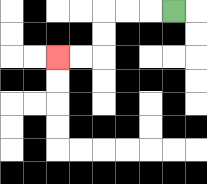{'start': '[7, 0]', 'end': '[2, 2]', 'path_directions': 'L,L,L,D,D,L,L', 'path_coordinates': '[[7, 0], [6, 0], [5, 0], [4, 0], [4, 1], [4, 2], [3, 2], [2, 2]]'}